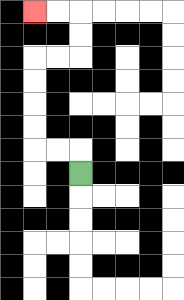{'start': '[3, 7]', 'end': '[1, 0]', 'path_directions': 'U,L,L,U,U,U,U,R,R,U,U,L,L', 'path_coordinates': '[[3, 7], [3, 6], [2, 6], [1, 6], [1, 5], [1, 4], [1, 3], [1, 2], [2, 2], [3, 2], [3, 1], [3, 0], [2, 0], [1, 0]]'}